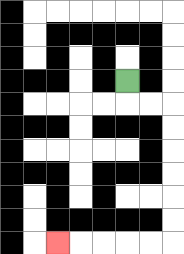{'start': '[5, 3]', 'end': '[2, 10]', 'path_directions': 'D,R,R,D,D,D,D,D,D,L,L,L,L,L', 'path_coordinates': '[[5, 3], [5, 4], [6, 4], [7, 4], [7, 5], [7, 6], [7, 7], [7, 8], [7, 9], [7, 10], [6, 10], [5, 10], [4, 10], [3, 10], [2, 10]]'}